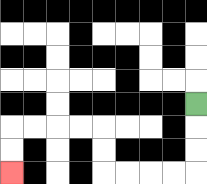{'start': '[8, 4]', 'end': '[0, 7]', 'path_directions': 'D,D,D,L,L,L,L,U,U,L,L,L,L,D,D', 'path_coordinates': '[[8, 4], [8, 5], [8, 6], [8, 7], [7, 7], [6, 7], [5, 7], [4, 7], [4, 6], [4, 5], [3, 5], [2, 5], [1, 5], [0, 5], [0, 6], [0, 7]]'}